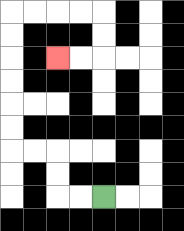{'start': '[4, 8]', 'end': '[2, 2]', 'path_directions': 'L,L,U,U,L,L,U,U,U,U,U,U,R,R,R,R,D,D,L,L', 'path_coordinates': '[[4, 8], [3, 8], [2, 8], [2, 7], [2, 6], [1, 6], [0, 6], [0, 5], [0, 4], [0, 3], [0, 2], [0, 1], [0, 0], [1, 0], [2, 0], [3, 0], [4, 0], [4, 1], [4, 2], [3, 2], [2, 2]]'}